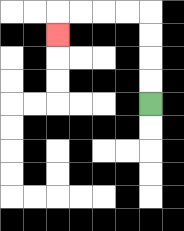{'start': '[6, 4]', 'end': '[2, 1]', 'path_directions': 'U,U,U,U,L,L,L,L,D', 'path_coordinates': '[[6, 4], [6, 3], [6, 2], [6, 1], [6, 0], [5, 0], [4, 0], [3, 0], [2, 0], [2, 1]]'}